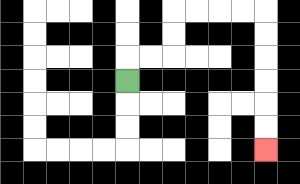{'start': '[5, 3]', 'end': '[11, 6]', 'path_directions': 'U,R,R,U,U,R,R,R,R,D,D,D,D,D,D', 'path_coordinates': '[[5, 3], [5, 2], [6, 2], [7, 2], [7, 1], [7, 0], [8, 0], [9, 0], [10, 0], [11, 0], [11, 1], [11, 2], [11, 3], [11, 4], [11, 5], [11, 6]]'}